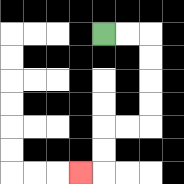{'start': '[4, 1]', 'end': '[3, 7]', 'path_directions': 'R,R,D,D,D,D,L,L,D,D,L', 'path_coordinates': '[[4, 1], [5, 1], [6, 1], [6, 2], [6, 3], [6, 4], [6, 5], [5, 5], [4, 5], [4, 6], [4, 7], [3, 7]]'}